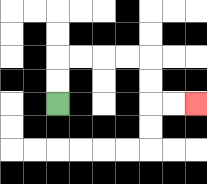{'start': '[2, 4]', 'end': '[8, 4]', 'path_directions': 'U,U,R,R,R,R,D,D,R,R', 'path_coordinates': '[[2, 4], [2, 3], [2, 2], [3, 2], [4, 2], [5, 2], [6, 2], [6, 3], [6, 4], [7, 4], [8, 4]]'}